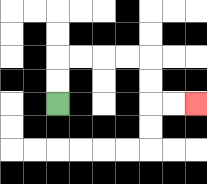{'start': '[2, 4]', 'end': '[8, 4]', 'path_directions': 'U,U,R,R,R,R,D,D,R,R', 'path_coordinates': '[[2, 4], [2, 3], [2, 2], [3, 2], [4, 2], [5, 2], [6, 2], [6, 3], [6, 4], [7, 4], [8, 4]]'}